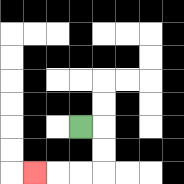{'start': '[3, 5]', 'end': '[1, 7]', 'path_directions': 'R,D,D,L,L,L', 'path_coordinates': '[[3, 5], [4, 5], [4, 6], [4, 7], [3, 7], [2, 7], [1, 7]]'}